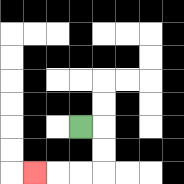{'start': '[3, 5]', 'end': '[1, 7]', 'path_directions': 'R,D,D,L,L,L', 'path_coordinates': '[[3, 5], [4, 5], [4, 6], [4, 7], [3, 7], [2, 7], [1, 7]]'}